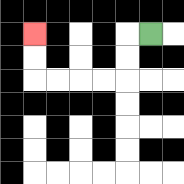{'start': '[6, 1]', 'end': '[1, 1]', 'path_directions': 'L,D,D,L,L,L,L,U,U', 'path_coordinates': '[[6, 1], [5, 1], [5, 2], [5, 3], [4, 3], [3, 3], [2, 3], [1, 3], [1, 2], [1, 1]]'}